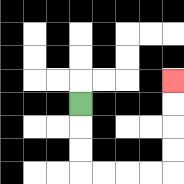{'start': '[3, 4]', 'end': '[7, 3]', 'path_directions': 'D,D,D,R,R,R,R,U,U,U,U', 'path_coordinates': '[[3, 4], [3, 5], [3, 6], [3, 7], [4, 7], [5, 7], [6, 7], [7, 7], [7, 6], [7, 5], [7, 4], [7, 3]]'}